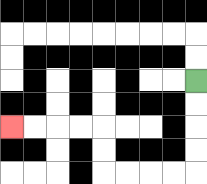{'start': '[8, 3]', 'end': '[0, 5]', 'path_directions': 'D,D,D,D,L,L,L,L,U,U,L,L,L,L', 'path_coordinates': '[[8, 3], [8, 4], [8, 5], [8, 6], [8, 7], [7, 7], [6, 7], [5, 7], [4, 7], [4, 6], [4, 5], [3, 5], [2, 5], [1, 5], [0, 5]]'}